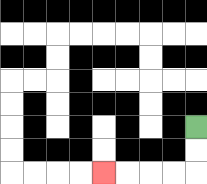{'start': '[8, 5]', 'end': '[4, 7]', 'path_directions': 'D,D,L,L,L,L', 'path_coordinates': '[[8, 5], [8, 6], [8, 7], [7, 7], [6, 7], [5, 7], [4, 7]]'}